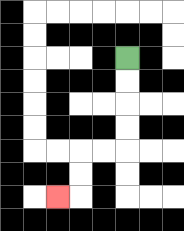{'start': '[5, 2]', 'end': '[2, 8]', 'path_directions': 'D,D,D,D,L,L,D,D,L', 'path_coordinates': '[[5, 2], [5, 3], [5, 4], [5, 5], [5, 6], [4, 6], [3, 6], [3, 7], [3, 8], [2, 8]]'}